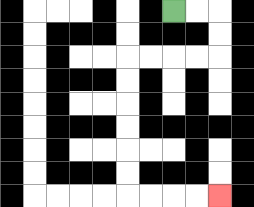{'start': '[7, 0]', 'end': '[9, 8]', 'path_directions': 'R,R,D,D,L,L,L,L,D,D,D,D,D,D,R,R,R,R', 'path_coordinates': '[[7, 0], [8, 0], [9, 0], [9, 1], [9, 2], [8, 2], [7, 2], [6, 2], [5, 2], [5, 3], [5, 4], [5, 5], [5, 6], [5, 7], [5, 8], [6, 8], [7, 8], [8, 8], [9, 8]]'}